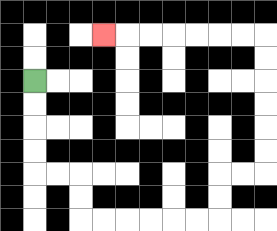{'start': '[1, 3]', 'end': '[4, 1]', 'path_directions': 'D,D,D,D,R,R,D,D,R,R,R,R,R,R,U,U,R,R,U,U,U,U,U,U,L,L,L,L,L,L,L', 'path_coordinates': '[[1, 3], [1, 4], [1, 5], [1, 6], [1, 7], [2, 7], [3, 7], [3, 8], [3, 9], [4, 9], [5, 9], [6, 9], [7, 9], [8, 9], [9, 9], [9, 8], [9, 7], [10, 7], [11, 7], [11, 6], [11, 5], [11, 4], [11, 3], [11, 2], [11, 1], [10, 1], [9, 1], [8, 1], [7, 1], [6, 1], [5, 1], [4, 1]]'}